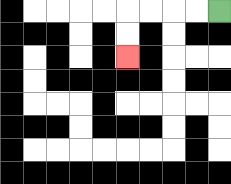{'start': '[9, 0]', 'end': '[5, 2]', 'path_directions': 'L,L,L,L,D,D', 'path_coordinates': '[[9, 0], [8, 0], [7, 0], [6, 0], [5, 0], [5, 1], [5, 2]]'}